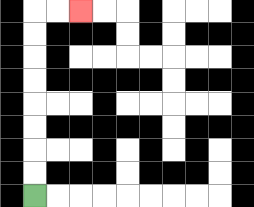{'start': '[1, 8]', 'end': '[3, 0]', 'path_directions': 'U,U,U,U,U,U,U,U,R,R', 'path_coordinates': '[[1, 8], [1, 7], [1, 6], [1, 5], [1, 4], [1, 3], [1, 2], [1, 1], [1, 0], [2, 0], [3, 0]]'}